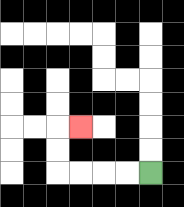{'start': '[6, 7]', 'end': '[3, 5]', 'path_directions': 'L,L,L,L,U,U,R', 'path_coordinates': '[[6, 7], [5, 7], [4, 7], [3, 7], [2, 7], [2, 6], [2, 5], [3, 5]]'}